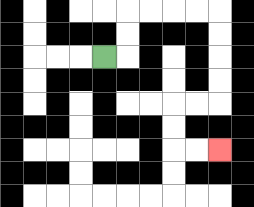{'start': '[4, 2]', 'end': '[9, 6]', 'path_directions': 'R,U,U,R,R,R,R,D,D,D,D,L,L,D,D,R,R', 'path_coordinates': '[[4, 2], [5, 2], [5, 1], [5, 0], [6, 0], [7, 0], [8, 0], [9, 0], [9, 1], [9, 2], [9, 3], [9, 4], [8, 4], [7, 4], [7, 5], [7, 6], [8, 6], [9, 6]]'}